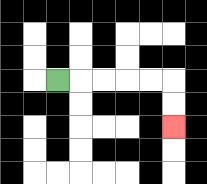{'start': '[2, 3]', 'end': '[7, 5]', 'path_directions': 'R,R,R,R,R,D,D', 'path_coordinates': '[[2, 3], [3, 3], [4, 3], [5, 3], [6, 3], [7, 3], [7, 4], [7, 5]]'}